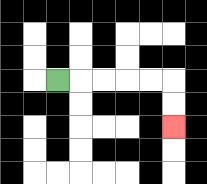{'start': '[2, 3]', 'end': '[7, 5]', 'path_directions': 'R,R,R,R,R,D,D', 'path_coordinates': '[[2, 3], [3, 3], [4, 3], [5, 3], [6, 3], [7, 3], [7, 4], [7, 5]]'}